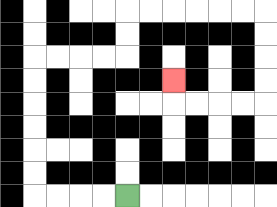{'start': '[5, 8]', 'end': '[7, 3]', 'path_directions': 'L,L,L,L,U,U,U,U,U,U,R,R,R,R,U,U,R,R,R,R,R,R,D,D,D,D,L,L,L,L,U', 'path_coordinates': '[[5, 8], [4, 8], [3, 8], [2, 8], [1, 8], [1, 7], [1, 6], [1, 5], [1, 4], [1, 3], [1, 2], [2, 2], [3, 2], [4, 2], [5, 2], [5, 1], [5, 0], [6, 0], [7, 0], [8, 0], [9, 0], [10, 0], [11, 0], [11, 1], [11, 2], [11, 3], [11, 4], [10, 4], [9, 4], [8, 4], [7, 4], [7, 3]]'}